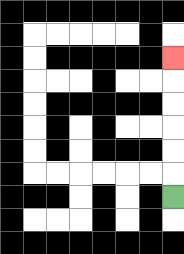{'start': '[7, 8]', 'end': '[7, 2]', 'path_directions': 'U,U,U,U,U,U', 'path_coordinates': '[[7, 8], [7, 7], [7, 6], [7, 5], [7, 4], [7, 3], [7, 2]]'}